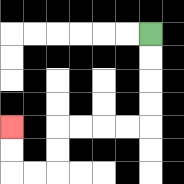{'start': '[6, 1]', 'end': '[0, 5]', 'path_directions': 'D,D,D,D,L,L,L,L,D,D,L,L,U,U', 'path_coordinates': '[[6, 1], [6, 2], [6, 3], [6, 4], [6, 5], [5, 5], [4, 5], [3, 5], [2, 5], [2, 6], [2, 7], [1, 7], [0, 7], [0, 6], [0, 5]]'}